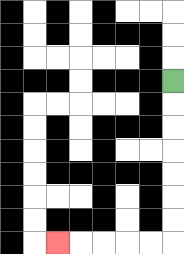{'start': '[7, 3]', 'end': '[2, 10]', 'path_directions': 'D,D,D,D,D,D,D,L,L,L,L,L', 'path_coordinates': '[[7, 3], [7, 4], [7, 5], [7, 6], [7, 7], [7, 8], [7, 9], [7, 10], [6, 10], [5, 10], [4, 10], [3, 10], [2, 10]]'}